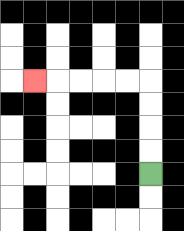{'start': '[6, 7]', 'end': '[1, 3]', 'path_directions': 'U,U,U,U,L,L,L,L,L', 'path_coordinates': '[[6, 7], [6, 6], [6, 5], [6, 4], [6, 3], [5, 3], [4, 3], [3, 3], [2, 3], [1, 3]]'}